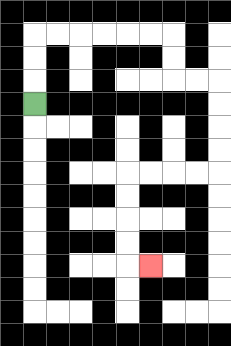{'start': '[1, 4]', 'end': '[6, 11]', 'path_directions': 'U,U,U,R,R,R,R,R,R,D,D,R,R,D,D,D,D,L,L,L,L,D,D,D,D,R', 'path_coordinates': '[[1, 4], [1, 3], [1, 2], [1, 1], [2, 1], [3, 1], [4, 1], [5, 1], [6, 1], [7, 1], [7, 2], [7, 3], [8, 3], [9, 3], [9, 4], [9, 5], [9, 6], [9, 7], [8, 7], [7, 7], [6, 7], [5, 7], [5, 8], [5, 9], [5, 10], [5, 11], [6, 11]]'}